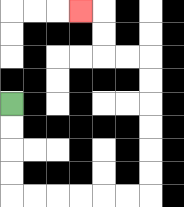{'start': '[0, 4]', 'end': '[3, 0]', 'path_directions': 'D,D,D,D,R,R,R,R,R,R,U,U,U,U,U,U,L,L,U,U,L', 'path_coordinates': '[[0, 4], [0, 5], [0, 6], [0, 7], [0, 8], [1, 8], [2, 8], [3, 8], [4, 8], [5, 8], [6, 8], [6, 7], [6, 6], [6, 5], [6, 4], [6, 3], [6, 2], [5, 2], [4, 2], [4, 1], [4, 0], [3, 0]]'}